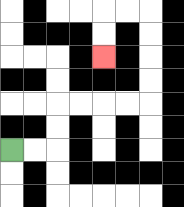{'start': '[0, 6]', 'end': '[4, 2]', 'path_directions': 'R,R,U,U,R,R,R,R,U,U,U,U,L,L,D,D', 'path_coordinates': '[[0, 6], [1, 6], [2, 6], [2, 5], [2, 4], [3, 4], [4, 4], [5, 4], [6, 4], [6, 3], [6, 2], [6, 1], [6, 0], [5, 0], [4, 0], [4, 1], [4, 2]]'}